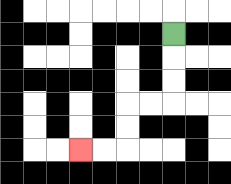{'start': '[7, 1]', 'end': '[3, 6]', 'path_directions': 'D,D,D,L,L,D,D,L,L', 'path_coordinates': '[[7, 1], [7, 2], [7, 3], [7, 4], [6, 4], [5, 4], [5, 5], [5, 6], [4, 6], [3, 6]]'}